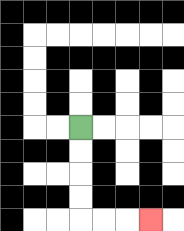{'start': '[3, 5]', 'end': '[6, 9]', 'path_directions': 'D,D,D,D,R,R,R', 'path_coordinates': '[[3, 5], [3, 6], [3, 7], [3, 8], [3, 9], [4, 9], [5, 9], [6, 9]]'}